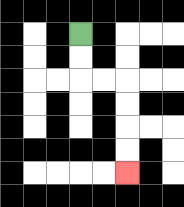{'start': '[3, 1]', 'end': '[5, 7]', 'path_directions': 'D,D,R,R,D,D,D,D', 'path_coordinates': '[[3, 1], [3, 2], [3, 3], [4, 3], [5, 3], [5, 4], [5, 5], [5, 6], [5, 7]]'}